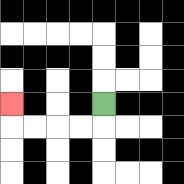{'start': '[4, 4]', 'end': '[0, 4]', 'path_directions': 'D,L,L,L,L,U', 'path_coordinates': '[[4, 4], [4, 5], [3, 5], [2, 5], [1, 5], [0, 5], [0, 4]]'}